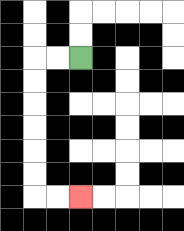{'start': '[3, 2]', 'end': '[3, 8]', 'path_directions': 'L,L,D,D,D,D,D,D,R,R', 'path_coordinates': '[[3, 2], [2, 2], [1, 2], [1, 3], [1, 4], [1, 5], [1, 6], [1, 7], [1, 8], [2, 8], [3, 8]]'}